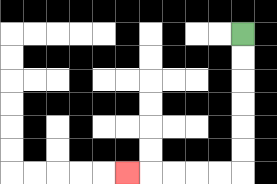{'start': '[10, 1]', 'end': '[5, 7]', 'path_directions': 'D,D,D,D,D,D,L,L,L,L,L', 'path_coordinates': '[[10, 1], [10, 2], [10, 3], [10, 4], [10, 5], [10, 6], [10, 7], [9, 7], [8, 7], [7, 7], [6, 7], [5, 7]]'}